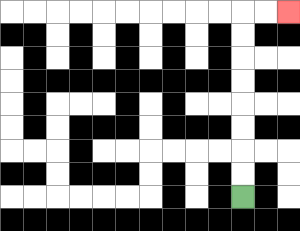{'start': '[10, 8]', 'end': '[12, 0]', 'path_directions': 'U,U,U,U,U,U,U,U,R,R', 'path_coordinates': '[[10, 8], [10, 7], [10, 6], [10, 5], [10, 4], [10, 3], [10, 2], [10, 1], [10, 0], [11, 0], [12, 0]]'}